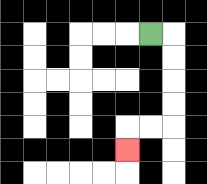{'start': '[6, 1]', 'end': '[5, 6]', 'path_directions': 'R,D,D,D,D,L,L,D', 'path_coordinates': '[[6, 1], [7, 1], [7, 2], [7, 3], [7, 4], [7, 5], [6, 5], [5, 5], [5, 6]]'}